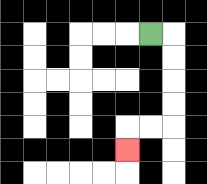{'start': '[6, 1]', 'end': '[5, 6]', 'path_directions': 'R,D,D,D,D,L,L,D', 'path_coordinates': '[[6, 1], [7, 1], [7, 2], [7, 3], [7, 4], [7, 5], [6, 5], [5, 5], [5, 6]]'}